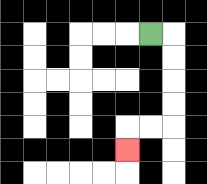{'start': '[6, 1]', 'end': '[5, 6]', 'path_directions': 'R,D,D,D,D,L,L,D', 'path_coordinates': '[[6, 1], [7, 1], [7, 2], [7, 3], [7, 4], [7, 5], [6, 5], [5, 5], [5, 6]]'}